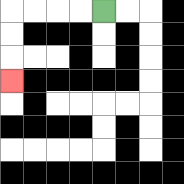{'start': '[4, 0]', 'end': '[0, 3]', 'path_directions': 'L,L,L,L,D,D,D', 'path_coordinates': '[[4, 0], [3, 0], [2, 0], [1, 0], [0, 0], [0, 1], [0, 2], [0, 3]]'}